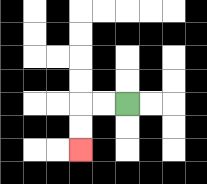{'start': '[5, 4]', 'end': '[3, 6]', 'path_directions': 'L,L,D,D', 'path_coordinates': '[[5, 4], [4, 4], [3, 4], [3, 5], [3, 6]]'}